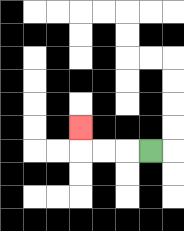{'start': '[6, 6]', 'end': '[3, 5]', 'path_directions': 'L,L,L,U', 'path_coordinates': '[[6, 6], [5, 6], [4, 6], [3, 6], [3, 5]]'}